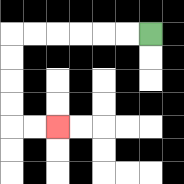{'start': '[6, 1]', 'end': '[2, 5]', 'path_directions': 'L,L,L,L,L,L,D,D,D,D,R,R', 'path_coordinates': '[[6, 1], [5, 1], [4, 1], [3, 1], [2, 1], [1, 1], [0, 1], [0, 2], [0, 3], [0, 4], [0, 5], [1, 5], [2, 5]]'}